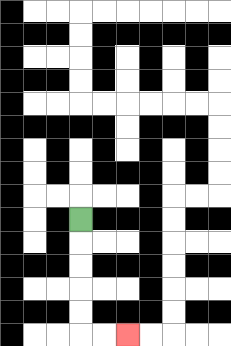{'start': '[3, 9]', 'end': '[5, 14]', 'path_directions': 'D,D,D,D,D,R,R', 'path_coordinates': '[[3, 9], [3, 10], [3, 11], [3, 12], [3, 13], [3, 14], [4, 14], [5, 14]]'}